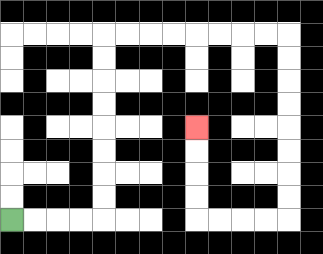{'start': '[0, 9]', 'end': '[8, 5]', 'path_directions': 'R,R,R,R,U,U,U,U,U,U,U,U,R,R,R,R,R,R,R,R,D,D,D,D,D,D,D,D,L,L,L,L,U,U,U,U', 'path_coordinates': '[[0, 9], [1, 9], [2, 9], [3, 9], [4, 9], [4, 8], [4, 7], [4, 6], [4, 5], [4, 4], [4, 3], [4, 2], [4, 1], [5, 1], [6, 1], [7, 1], [8, 1], [9, 1], [10, 1], [11, 1], [12, 1], [12, 2], [12, 3], [12, 4], [12, 5], [12, 6], [12, 7], [12, 8], [12, 9], [11, 9], [10, 9], [9, 9], [8, 9], [8, 8], [8, 7], [8, 6], [8, 5]]'}